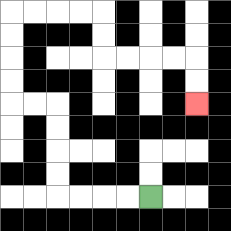{'start': '[6, 8]', 'end': '[8, 4]', 'path_directions': 'L,L,L,L,U,U,U,U,L,L,U,U,U,U,R,R,R,R,D,D,R,R,R,R,D,D', 'path_coordinates': '[[6, 8], [5, 8], [4, 8], [3, 8], [2, 8], [2, 7], [2, 6], [2, 5], [2, 4], [1, 4], [0, 4], [0, 3], [0, 2], [0, 1], [0, 0], [1, 0], [2, 0], [3, 0], [4, 0], [4, 1], [4, 2], [5, 2], [6, 2], [7, 2], [8, 2], [8, 3], [8, 4]]'}